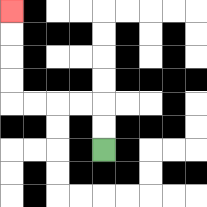{'start': '[4, 6]', 'end': '[0, 0]', 'path_directions': 'U,U,L,L,L,L,U,U,U,U', 'path_coordinates': '[[4, 6], [4, 5], [4, 4], [3, 4], [2, 4], [1, 4], [0, 4], [0, 3], [0, 2], [0, 1], [0, 0]]'}